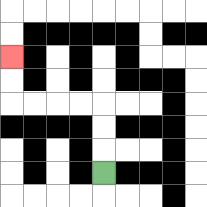{'start': '[4, 7]', 'end': '[0, 2]', 'path_directions': 'U,U,U,L,L,L,L,U,U', 'path_coordinates': '[[4, 7], [4, 6], [4, 5], [4, 4], [3, 4], [2, 4], [1, 4], [0, 4], [0, 3], [0, 2]]'}